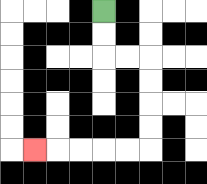{'start': '[4, 0]', 'end': '[1, 6]', 'path_directions': 'D,D,R,R,D,D,D,D,L,L,L,L,L', 'path_coordinates': '[[4, 0], [4, 1], [4, 2], [5, 2], [6, 2], [6, 3], [6, 4], [6, 5], [6, 6], [5, 6], [4, 6], [3, 6], [2, 6], [1, 6]]'}